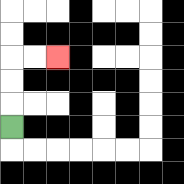{'start': '[0, 5]', 'end': '[2, 2]', 'path_directions': 'U,U,U,R,R', 'path_coordinates': '[[0, 5], [0, 4], [0, 3], [0, 2], [1, 2], [2, 2]]'}